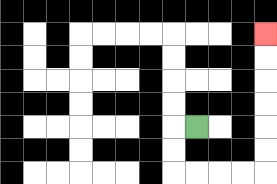{'start': '[8, 5]', 'end': '[11, 1]', 'path_directions': 'L,D,D,R,R,R,R,U,U,U,U,U,U', 'path_coordinates': '[[8, 5], [7, 5], [7, 6], [7, 7], [8, 7], [9, 7], [10, 7], [11, 7], [11, 6], [11, 5], [11, 4], [11, 3], [11, 2], [11, 1]]'}